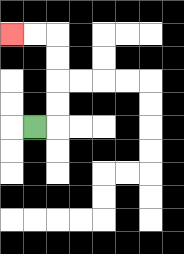{'start': '[1, 5]', 'end': '[0, 1]', 'path_directions': 'R,U,U,U,U,L,L', 'path_coordinates': '[[1, 5], [2, 5], [2, 4], [2, 3], [2, 2], [2, 1], [1, 1], [0, 1]]'}